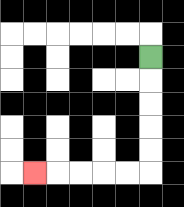{'start': '[6, 2]', 'end': '[1, 7]', 'path_directions': 'D,D,D,D,D,L,L,L,L,L', 'path_coordinates': '[[6, 2], [6, 3], [6, 4], [6, 5], [6, 6], [6, 7], [5, 7], [4, 7], [3, 7], [2, 7], [1, 7]]'}